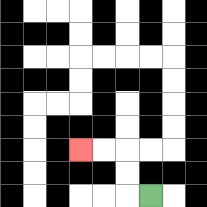{'start': '[6, 8]', 'end': '[3, 6]', 'path_directions': 'L,U,U,L,L', 'path_coordinates': '[[6, 8], [5, 8], [5, 7], [5, 6], [4, 6], [3, 6]]'}